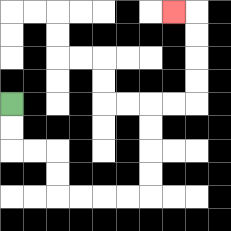{'start': '[0, 4]', 'end': '[7, 0]', 'path_directions': 'D,D,R,R,D,D,R,R,R,R,U,U,U,U,R,R,U,U,U,U,L', 'path_coordinates': '[[0, 4], [0, 5], [0, 6], [1, 6], [2, 6], [2, 7], [2, 8], [3, 8], [4, 8], [5, 8], [6, 8], [6, 7], [6, 6], [6, 5], [6, 4], [7, 4], [8, 4], [8, 3], [8, 2], [8, 1], [8, 0], [7, 0]]'}